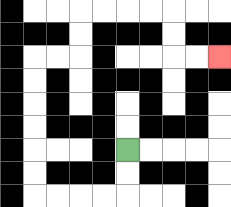{'start': '[5, 6]', 'end': '[9, 2]', 'path_directions': 'D,D,L,L,L,L,U,U,U,U,U,U,R,R,U,U,R,R,R,R,D,D,R,R', 'path_coordinates': '[[5, 6], [5, 7], [5, 8], [4, 8], [3, 8], [2, 8], [1, 8], [1, 7], [1, 6], [1, 5], [1, 4], [1, 3], [1, 2], [2, 2], [3, 2], [3, 1], [3, 0], [4, 0], [5, 0], [6, 0], [7, 0], [7, 1], [7, 2], [8, 2], [9, 2]]'}